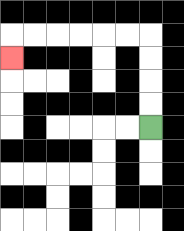{'start': '[6, 5]', 'end': '[0, 2]', 'path_directions': 'U,U,U,U,L,L,L,L,L,L,D', 'path_coordinates': '[[6, 5], [6, 4], [6, 3], [6, 2], [6, 1], [5, 1], [4, 1], [3, 1], [2, 1], [1, 1], [0, 1], [0, 2]]'}